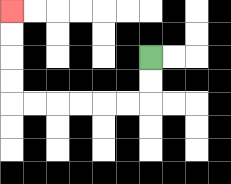{'start': '[6, 2]', 'end': '[0, 0]', 'path_directions': 'D,D,L,L,L,L,L,L,U,U,U,U', 'path_coordinates': '[[6, 2], [6, 3], [6, 4], [5, 4], [4, 4], [3, 4], [2, 4], [1, 4], [0, 4], [0, 3], [0, 2], [0, 1], [0, 0]]'}